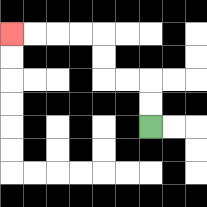{'start': '[6, 5]', 'end': '[0, 1]', 'path_directions': 'U,U,L,L,U,U,L,L,L,L', 'path_coordinates': '[[6, 5], [6, 4], [6, 3], [5, 3], [4, 3], [4, 2], [4, 1], [3, 1], [2, 1], [1, 1], [0, 1]]'}